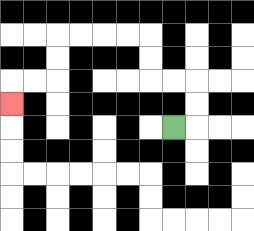{'start': '[7, 5]', 'end': '[0, 4]', 'path_directions': 'R,U,U,L,L,U,U,L,L,L,L,D,D,L,L,D', 'path_coordinates': '[[7, 5], [8, 5], [8, 4], [8, 3], [7, 3], [6, 3], [6, 2], [6, 1], [5, 1], [4, 1], [3, 1], [2, 1], [2, 2], [2, 3], [1, 3], [0, 3], [0, 4]]'}